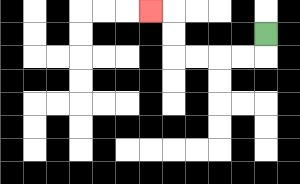{'start': '[11, 1]', 'end': '[6, 0]', 'path_directions': 'D,L,L,L,L,U,U,L', 'path_coordinates': '[[11, 1], [11, 2], [10, 2], [9, 2], [8, 2], [7, 2], [7, 1], [7, 0], [6, 0]]'}